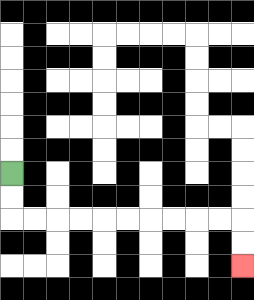{'start': '[0, 7]', 'end': '[10, 11]', 'path_directions': 'D,D,R,R,R,R,R,R,R,R,R,R,D,D', 'path_coordinates': '[[0, 7], [0, 8], [0, 9], [1, 9], [2, 9], [3, 9], [4, 9], [5, 9], [6, 9], [7, 9], [8, 9], [9, 9], [10, 9], [10, 10], [10, 11]]'}